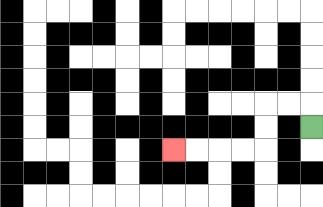{'start': '[13, 5]', 'end': '[7, 6]', 'path_directions': 'U,L,L,D,D,L,L,L,L', 'path_coordinates': '[[13, 5], [13, 4], [12, 4], [11, 4], [11, 5], [11, 6], [10, 6], [9, 6], [8, 6], [7, 6]]'}